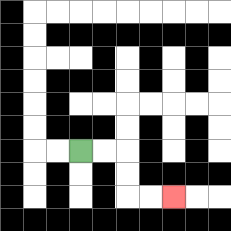{'start': '[3, 6]', 'end': '[7, 8]', 'path_directions': 'R,R,D,D,R,R', 'path_coordinates': '[[3, 6], [4, 6], [5, 6], [5, 7], [5, 8], [6, 8], [7, 8]]'}